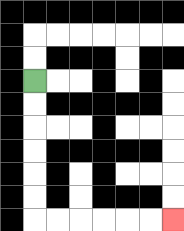{'start': '[1, 3]', 'end': '[7, 9]', 'path_directions': 'D,D,D,D,D,D,R,R,R,R,R,R', 'path_coordinates': '[[1, 3], [1, 4], [1, 5], [1, 6], [1, 7], [1, 8], [1, 9], [2, 9], [3, 9], [4, 9], [5, 9], [6, 9], [7, 9]]'}